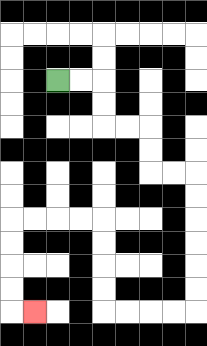{'start': '[2, 3]', 'end': '[1, 13]', 'path_directions': 'R,R,D,D,R,R,D,D,R,R,D,D,D,D,D,D,L,L,L,L,U,U,U,U,L,L,L,L,D,D,D,D,R', 'path_coordinates': '[[2, 3], [3, 3], [4, 3], [4, 4], [4, 5], [5, 5], [6, 5], [6, 6], [6, 7], [7, 7], [8, 7], [8, 8], [8, 9], [8, 10], [8, 11], [8, 12], [8, 13], [7, 13], [6, 13], [5, 13], [4, 13], [4, 12], [4, 11], [4, 10], [4, 9], [3, 9], [2, 9], [1, 9], [0, 9], [0, 10], [0, 11], [0, 12], [0, 13], [1, 13]]'}